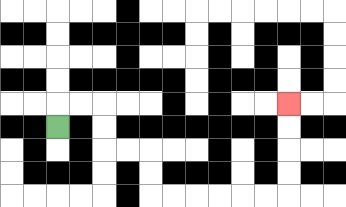{'start': '[2, 5]', 'end': '[12, 4]', 'path_directions': 'U,R,R,D,D,R,R,D,D,R,R,R,R,R,R,U,U,U,U', 'path_coordinates': '[[2, 5], [2, 4], [3, 4], [4, 4], [4, 5], [4, 6], [5, 6], [6, 6], [6, 7], [6, 8], [7, 8], [8, 8], [9, 8], [10, 8], [11, 8], [12, 8], [12, 7], [12, 6], [12, 5], [12, 4]]'}